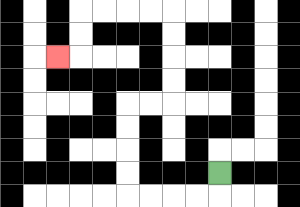{'start': '[9, 7]', 'end': '[2, 2]', 'path_directions': 'D,L,L,L,L,U,U,U,U,R,R,U,U,U,U,L,L,L,L,D,D,L', 'path_coordinates': '[[9, 7], [9, 8], [8, 8], [7, 8], [6, 8], [5, 8], [5, 7], [5, 6], [5, 5], [5, 4], [6, 4], [7, 4], [7, 3], [7, 2], [7, 1], [7, 0], [6, 0], [5, 0], [4, 0], [3, 0], [3, 1], [3, 2], [2, 2]]'}